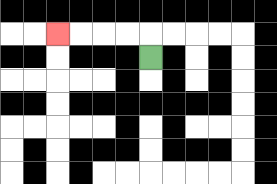{'start': '[6, 2]', 'end': '[2, 1]', 'path_directions': 'U,L,L,L,L', 'path_coordinates': '[[6, 2], [6, 1], [5, 1], [4, 1], [3, 1], [2, 1]]'}